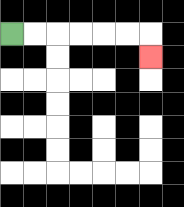{'start': '[0, 1]', 'end': '[6, 2]', 'path_directions': 'R,R,R,R,R,R,D', 'path_coordinates': '[[0, 1], [1, 1], [2, 1], [3, 1], [4, 1], [5, 1], [6, 1], [6, 2]]'}